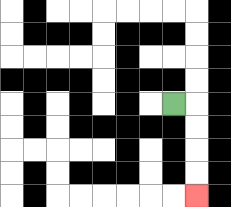{'start': '[7, 4]', 'end': '[8, 8]', 'path_directions': 'R,D,D,D,D', 'path_coordinates': '[[7, 4], [8, 4], [8, 5], [8, 6], [8, 7], [8, 8]]'}